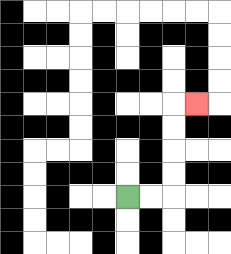{'start': '[5, 8]', 'end': '[8, 4]', 'path_directions': 'R,R,U,U,U,U,R', 'path_coordinates': '[[5, 8], [6, 8], [7, 8], [7, 7], [7, 6], [7, 5], [7, 4], [8, 4]]'}